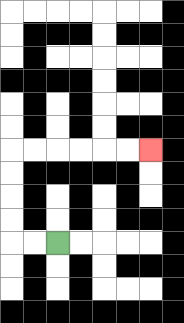{'start': '[2, 10]', 'end': '[6, 6]', 'path_directions': 'L,L,U,U,U,U,R,R,R,R,R,R', 'path_coordinates': '[[2, 10], [1, 10], [0, 10], [0, 9], [0, 8], [0, 7], [0, 6], [1, 6], [2, 6], [3, 6], [4, 6], [5, 6], [6, 6]]'}